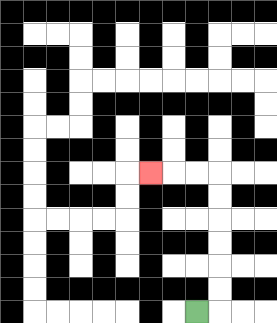{'start': '[8, 13]', 'end': '[6, 7]', 'path_directions': 'R,U,U,U,U,U,U,L,L,L', 'path_coordinates': '[[8, 13], [9, 13], [9, 12], [9, 11], [9, 10], [9, 9], [9, 8], [9, 7], [8, 7], [7, 7], [6, 7]]'}